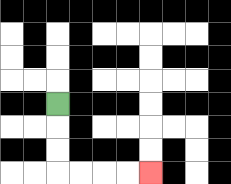{'start': '[2, 4]', 'end': '[6, 7]', 'path_directions': 'D,D,D,R,R,R,R', 'path_coordinates': '[[2, 4], [2, 5], [2, 6], [2, 7], [3, 7], [4, 7], [5, 7], [6, 7]]'}